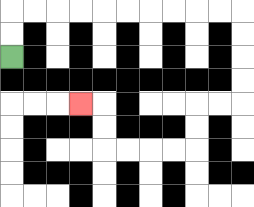{'start': '[0, 2]', 'end': '[3, 4]', 'path_directions': 'U,U,R,R,R,R,R,R,R,R,R,R,D,D,D,D,L,L,D,D,L,L,L,L,U,U,L', 'path_coordinates': '[[0, 2], [0, 1], [0, 0], [1, 0], [2, 0], [3, 0], [4, 0], [5, 0], [6, 0], [7, 0], [8, 0], [9, 0], [10, 0], [10, 1], [10, 2], [10, 3], [10, 4], [9, 4], [8, 4], [8, 5], [8, 6], [7, 6], [6, 6], [5, 6], [4, 6], [4, 5], [4, 4], [3, 4]]'}